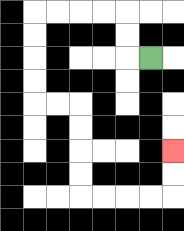{'start': '[6, 2]', 'end': '[7, 6]', 'path_directions': 'L,U,U,L,L,L,L,D,D,D,D,R,R,D,D,D,D,R,R,R,R,U,U', 'path_coordinates': '[[6, 2], [5, 2], [5, 1], [5, 0], [4, 0], [3, 0], [2, 0], [1, 0], [1, 1], [1, 2], [1, 3], [1, 4], [2, 4], [3, 4], [3, 5], [3, 6], [3, 7], [3, 8], [4, 8], [5, 8], [6, 8], [7, 8], [7, 7], [7, 6]]'}